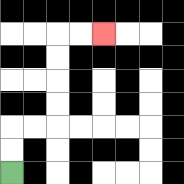{'start': '[0, 7]', 'end': '[4, 1]', 'path_directions': 'U,U,R,R,U,U,U,U,R,R', 'path_coordinates': '[[0, 7], [0, 6], [0, 5], [1, 5], [2, 5], [2, 4], [2, 3], [2, 2], [2, 1], [3, 1], [4, 1]]'}